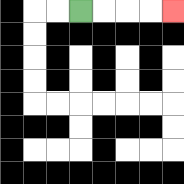{'start': '[3, 0]', 'end': '[7, 0]', 'path_directions': 'R,R,R,R', 'path_coordinates': '[[3, 0], [4, 0], [5, 0], [6, 0], [7, 0]]'}